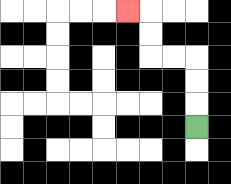{'start': '[8, 5]', 'end': '[5, 0]', 'path_directions': 'U,U,U,L,L,U,U,L', 'path_coordinates': '[[8, 5], [8, 4], [8, 3], [8, 2], [7, 2], [6, 2], [6, 1], [6, 0], [5, 0]]'}